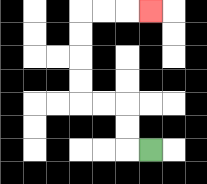{'start': '[6, 6]', 'end': '[6, 0]', 'path_directions': 'L,U,U,L,L,U,U,U,U,R,R,R', 'path_coordinates': '[[6, 6], [5, 6], [5, 5], [5, 4], [4, 4], [3, 4], [3, 3], [3, 2], [3, 1], [3, 0], [4, 0], [5, 0], [6, 0]]'}